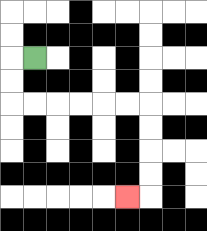{'start': '[1, 2]', 'end': '[5, 8]', 'path_directions': 'L,D,D,R,R,R,R,R,R,D,D,D,D,L', 'path_coordinates': '[[1, 2], [0, 2], [0, 3], [0, 4], [1, 4], [2, 4], [3, 4], [4, 4], [5, 4], [6, 4], [6, 5], [6, 6], [6, 7], [6, 8], [5, 8]]'}